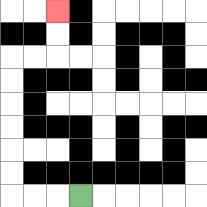{'start': '[3, 8]', 'end': '[2, 0]', 'path_directions': 'L,L,L,U,U,U,U,U,U,R,R,U,U', 'path_coordinates': '[[3, 8], [2, 8], [1, 8], [0, 8], [0, 7], [0, 6], [0, 5], [0, 4], [0, 3], [0, 2], [1, 2], [2, 2], [2, 1], [2, 0]]'}